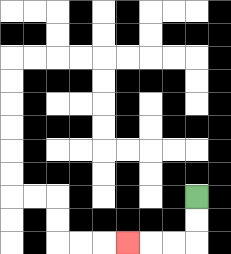{'start': '[8, 8]', 'end': '[5, 10]', 'path_directions': 'D,D,L,L,L', 'path_coordinates': '[[8, 8], [8, 9], [8, 10], [7, 10], [6, 10], [5, 10]]'}